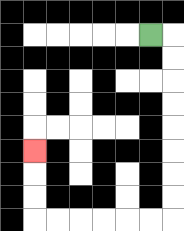{'start': '[6, 1]', 'end': '[1, 6]', 'path_directions': 'R,D,D,D,D,D,D,D,D,L,L,L,L,L,L,U,U,U', 'path_coordinates': '[[6, 1], [7, 1], [7, 2], [7, 3], [7, 4], [7, 5], [7, 6], [7, 7], [7, 8], [7, 9], [6, 9], [5, 9], [4, 9], [3, 9], [2, 9], [1, 9], [1, 8], [1, 7], [1, 6]]'}